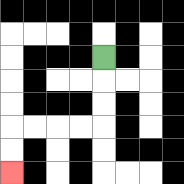{'start': '[4, 2]', 'end': '[0, 7]', 'path_directions': 'D,D,D,L,L,L,L,D,D', 'path_coordinates': '[[4, 2], [4, 3], [4, 4], [4, 5], [3, 5], [2, 5], [1, 5], [0, 5], [0, 6], [0, 7]]'}